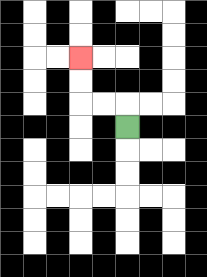{'start': '[5, 5]', 'end': '[3, 2]', 'path_directions': 'U,L,L,U,U', 'path_coordinates': '[[5, 5], [5, 4], [4, 4], [3, 4], [3, 3], [3, 2]]'}